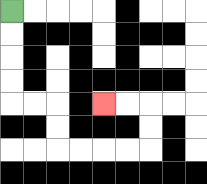{'start': '[0, 0]', 'end': '[4, 4]', 'path_directions': 'D,D,D,D,R,R,D,D,R,R,R,R,U,U,L,L', 'path_coordinates': '[[0, 0], [0, 1], [0, 2], [0, 3], [0, 4], [1, 4], [2, 4], [2, 5], [2, 6], [3, 6], [4, 6], [5, 6], [6, 6], [6, 5], [6, 4], [5, 4], [4, 4]]'}